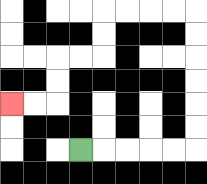{'start': '[3, 6]', 'end': '[0, 4]', 'path_directions': 'R,R,R,R,R,U,U,U,U,U,U,L,L,L,L,D,D,L,L,D,D,L,L', 'path_coordinates': '[[3, 6], [4, 6], [5, 6], [6, 6], [7, 6], [8, 6], [8, 5], [8, 4], [8, 3], [8, 2], [8, 1], [8, 0], [7, 0], [6, 0], [5, 0], [4, 0], [4, 1], [4, 2], [3, 2], [2, 2], [2, 3], [2, 4], [1, 4], [0, 4]]'}